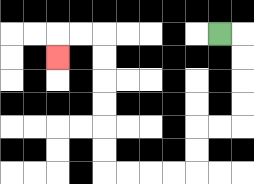{'start': '[9, 1]', 'end': '[2, 2]', 'path_directions': 'R,D,D,D,D,L,L,D,D,L,L,L,L,U,U,U,U,U,U,L,L,D', 'path_coordinates': '[[9, 1], [10, 1], [10, 2], [10, 3], [10, 4], [10, 5], [9, 5], [8, 5], [8, 6], [8, 7], [7, 7], [6, 7], [5, 7], [4, 7], [4, 6], [4, 5], [4, 4], [4, 3], [4, 2], [4, 1], [3, 1], [2, 1], [2, 2]]'}